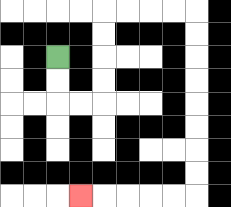{'start': '[2, 2]', 'end': '[3, 8]', 'path_directions': 'D,D,R,R,U,U,U,U,R,R,R,R,D,D,D,D,D,D,D,D,L,L,L,L,L', 'path_coordinates': '[[2, 2], [2, 3], [2, 4], [3, 4], [4, 4], [4, 3], [4, 2], [4, 1], [4, 0], [5, 0], [6, 0], [7, 0], [8, 0], [8, 1], [8, 2], [8, 3], [8, 4], [8, 5], [8, 6], [8, 7], [8, 8], [7, 8], [6, 8], [5, 8], [4, 8], [3, 8]]'}